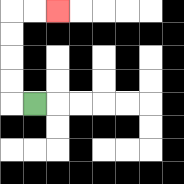{'start': '[1, 4]', 'end': '[2, 0]', 'path_directions': 'L,U,U,U,U,R,R', 'path_coordinates': '[[1, 4], [0, 4], [0, 3], [0, 2], [0, 1], [0, 0], [1, 0], [2, 0]]'}